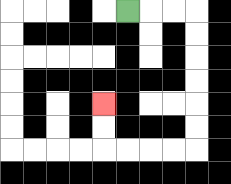{'start': '[5, 0]', 'end': '[4, 4]', 'path_directions': 'R,R,R,D,D,D,D,D,D,L,L,L,L,U,U', 'path_coordinates': '[[5, 0], [6, 0], [7, 0], [8, 0], [8, 1], [8, 2], [8, 3], [8, 4], [8, 5], [8, 6], [7, 6], [6, 6], [5, 6], [4, 6], [4, 5], [4, 4]]'}